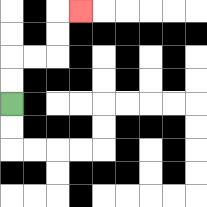{'start': '[0, 4]', 'end': '[3, 0]', 'path_directions': 'U,U,R,R,U,U,R', 'path_coordinates': '[[0, 4], [0, 3], [0, 2], [1, 2], [2, 2], [2, 1], [2, 0], [3, 0]]'}